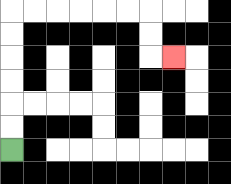{'start': '[0, 6]', 'end': '[7, 2]', 'path_directions': 'U,U,U,U,U,U,R,R,R,R,R,R,D,D,R', 'path_coordinates': '[[0, 6], [0, 5], [0, 4], [0, 3], [0, 2], [0, 1], [0, 0], [1, 0], [2, 0], [3, 0], [4, 0], [5, 0], [6, 0], [6, 1], [6, 2], [7, 2]]'}